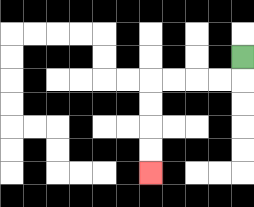{'start': '[10, 2]', 'end': '[6, 7]', 'path_directions': 'D,L,L,L,L,D,D,D,D', 'path_coordinates': '[[10, 2], [10, 3], [9, 3], [8, 3], [7, 3], [6, 3], [6, 4], [6, 5], [6, 6], [6, 7]]'}